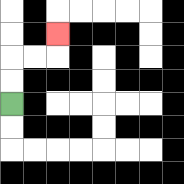{'start': '[0, 4]', 'end': '[2, 1]', 'path_directions': 'U,U,R,R,U', 'path_coordinates': '[[0, 4], [0, 3], [0, 2], [1, 2], [2, 2], [2, 1]]'}